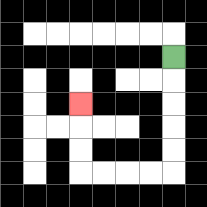{'start': '[7, 2]', 'end': '[3, 4]', 'path_directions': 'D,D,D,D,D,L,L,L,L,U,U,U', 'path_coordinates': '[[7, 2], [7, 3], [7, 4], [7, 5], [7, 6], [7, 7], [6, 7], [5, 7], [4, 7], [3, 7], [3, 6], [3, 5], [3, 4]]'}